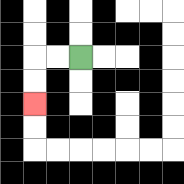{'start': '[3, 2]', 'end': '[1, 4]', 'path_directions': 'L,L,D,D', 'path_coordinates': '[[3, 2], [2, 2], [1, 2], [1, 3], [1, 4]]'}